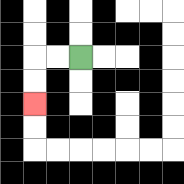{'start': '[3, 2]', 'end': '[1, 4]', 'path_directions': 'L,L,D,D', 'path_coordinates': '[[3, 2], [2, 2], [1, 2], [1, 3], [1, 4]]'}